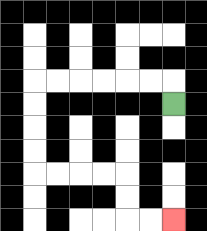{'start': '[7, 4]', 'end': '[7, 9]', 'path_directions': 'U,L,L,L,L,L,L,D,D,D,D,R,R,R,R,D,D,R,R', 'path_coordinates': '[[7, 4], [7, 3], [6, 3], [5, 3], [4, 3], [3, 3], [2, 3], [1, 3], [1, 4], [1, 5], [1, 6], [1, 7], [2, 7], [3, 7], [4, 7], [5, 7], [5, 8], [5, 9], [6, 9], [7, 9]]'}